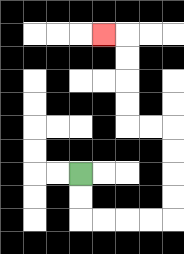{'start': '[3, 7]', 'end': '[4, 1]', 'path_directions': 'D,D,R,R,R,R,U,U,U,U,L,L,U,U,U,U,L', 'path_coordinates': '[[3, 7], [3, 8], [3, 9], [4, 9], [5, 9], [6, 9], [7, 9], [7, 8], [7, 7], [7, 6], [7, 5], [6, 5], [5, 5], [5, 4], [5, 3], [5, 2], [5, 1], [4, 1]]'}